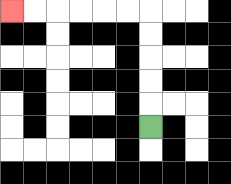{'start': '[6, 5]', 'end': '[0, 0]', 'path_directions': 'U,U,U,U,U,L,L,L,L,L,L', 'path_coordinates': '[[6, 5], [6, 4], [6, 3], [6, 2], [6, 1], [6, 0], [5, 0], [4, 0], [3, 0], [2, 0], [1, 0], [0, 0]]'}